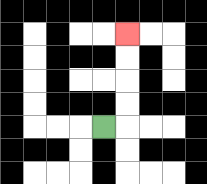{'start': '[4, 5]', 'end': '[5, 1]', 'path_directions': 'R,U,U,U,U', 'path_coordinates': '[[4, 5], [5, 5], [5, 4], [5, 3], [5, 2], [5, 1]]'}